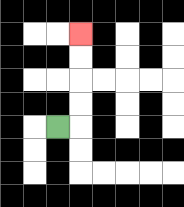{'start': '[2, 5]', 'end': '[3, 1]', 'path_directions': 'R,U,U,U,U', 'path_coordinates': '[[2, 5], [3, 5], [3, 4], [3, 3], [3, 2], [3, 1]]'}